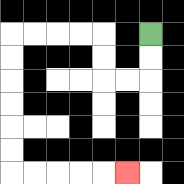{'start': '[6, 1]', 'end': '[5, 7]', 'path_directions': 'D,D,L,L,U,U,L,L,L,L,D,D,D,D,D,D,R,R,R,R,R', 'path_coordinates': '[[6, 1], [6, 2], [6, 3], [5, 3], [4, 3], [4, 2], [4, 1], [3, 1], [2, 1], [1, 1], [0, 1], [0, 2], [0, 3], [0, 4], [0, 5], [0, 6], [0, 7], [1, 7], [2, 7], [3, 7], [4, 7], [5, 7]]'}